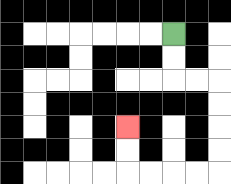{'start': '[7, 1]', 'end': '[5, 5]', 'path_directions': 'D,D,R,R,D,D,D,D,L,L,L,L,U,U', 'path_coordinates': '[[7, 1], [7, 2], [7, 3], [8, 3], [9, 3], [9, 4], [9, 5], [9, 6], [9, 7], [8, 7], [7, 7], [6, 7], [5, 7], [5, 6], [5, 5]]'}